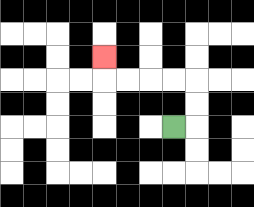{'start': '[7, 5]', 'end': '[4, 2]', 'path_directions': 'R,U,U,L,L,L,L,U', 'path_coordinates': '[[7, 5], [8, 5], [8, 4], [8, 3], [7, 3], [6, 3], [5, 3], [4, 3], [4, 2]]'}